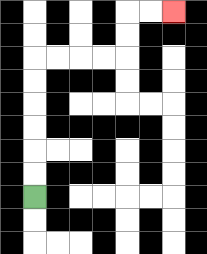{'start': '[1, 8]', 'end': '[7, 0]', 'path_directions': 'U,U,U,U,U,U,R,R,R,R,U,U,R,R', 'path_coordinates': '[[1, 8], [1, 7], [1, 6], [1, 5], [1, 4], [1, 3], [1, 2], [2, 2], [3, 2], [4, 2], [5, 2], [5, 1], [5, 0], [6, 0], [7, 0]]'}